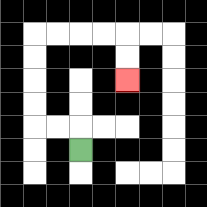{'start': '[3, 6]', 'end': '[5, 3]', 'path_directions': 'U,L,L,U,U,U,U,R,R,R,R,D,D', 'path_coordinates': '[[3, 6], [3, 5], [2, 5], [1, 5], [1, 4], [1, 3], [1, 2], [1, 1], [2, 1], [3, 1], [4, 1], [5, 1], [5, 2], [5, 3]]'}